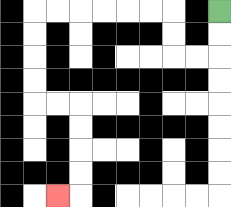{'start': '[9, 0]', 'end': '[2, 8]', 'path_directions': 'D,D,L,L,U,U,L,L,L,L,L,L,D,D,D,D,R,R,D,D,D,D,L', 'path_coordinates': '[[9, 0], [9, 1], [9, 2], [8, 2], [7, 2], [7, 1], [7, 0], [6, 0], [5, 0], [4, 0], [3, 0], [2, 0], [1, 0], [1, 1], [1, 2], [1, 3], [1, 4], [2, 4], [3, 4], [3, 5], [3, 6], [3, 7], [3, 8], [2, 8]]'}